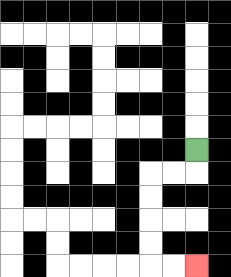{'start': '[8, 6]', 'end': '[8, 11]', 'path_directions': 'D,L,L,D,D,D,D,R,R', 'path_coordinates': '[[8, 6], [8, 7], [7, 7], [6, 7], [6, 8], [6, 9], [6, 10], [6, 11], [7, 11], [8, 11]]'}